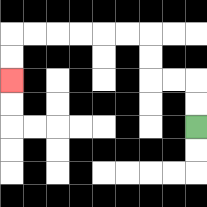{'start': '[8, 5]', 'end': '[0, 3]', 'path_directions': 'U,U,L,L,U,U,L,L,L,L,L,L,D,D', 'path_coordinates': '[[8, 5], [8, 4], [8, 3], [7, 3], [6, 3], [6, 2], [6, 1], [5, 1], [4, 1], [3, 1], [2, 1], [1, 1], [0, 1], [0, 2], [0, 3]]'}